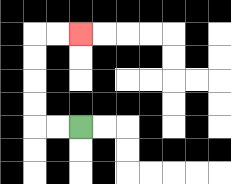{'start': '[3, 5]', 'end': '[3, 1]', 'path_directions': 'L,L,U,U,U,U,R,R', 'path_coordinates': '[[3, 5], [2, 5], [1, 5], [1, 4], [1, 3], [1, 2], [1, 1], [2, 1], [3, 1]]'}